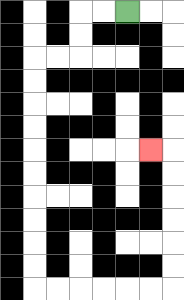{'start': '[5, 0]', 'end': '[6, 6]', 'path_directions': 'L,L,D,D,L,L,D,D,D,D,D,D,D,D,D,D,R,R,R,R,R,R,U,U,U,U,U,U,L', 'path_coordinates': '[[5, 0], [4, 0], [3, 0], [3, 1], [3, 2], [2, 2], [1, 2], [1, 3], [1, 4], [1, 5], [1, 6], [1, 7], [1, 8], [1, 9], [1, 10], [1, 11], [1, 12], [2, 12], [3, 12], [4, 12], [5, 12], [6, 12], [7, 12], [7, 11], [7, 10], [7, 9], [7, 8], [7, 7], [7, 6], [6, 6]]'}